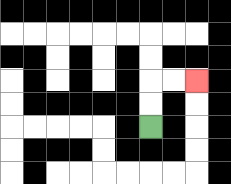{'start': '[6, 5]', 'end': '[8, 3]', 'path_directions': 'U,U,R,R', 'path_coordinates': '[[6, 5], [6, 4], [6, 3], [7, 3], [8, 3]]'}